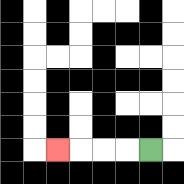{'start': '[6, 6]', 'end': '[2, 6]', 'path_directions': 'L,L,L,L', 'path_coordinates': '[[6, 6], [5, 6], [4, 6], [3, 6], [2, 6]]'}